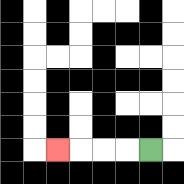{'start': '[6, 6]', 'end': '[2, 6]', 'path_directions': 'L,L,L,L', 'path_coordinates': '[[6, 6], [5, 6], [4, 6], [3, 6], [2, 6]]'}